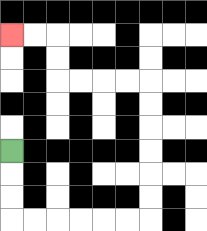{'start': '[0, 6]', 'end': '[0, 1]', 'path_directions': 'D,D,D,R,R,R,R,R,R,U,U,U,U,U,U,L,L,L,L,U,U,L,L', 'path_coordinates': '[[0, 6], [0, 7], [0, 8], [0, 9], [1, 9], [2, 9], [3, 9], [4, 9], [5, 9], [6, 9], [6, 8], [6, 7], [6, 6], [6, 5], [6, 4], [6, 3], [5, 3], [4, 3], [3, 3], [2, 3], [2, 2], [2, 1], [1, 1], [0, 1]]'}